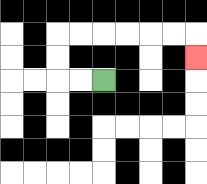{'start': '[4, 3]', 'end': '[8, 2]', 'path_directions': 'L,L,U,U,R,R,R,R,R,R,D', 'path_coordinates': '[[4, 3], [3, 3], [2, 3], [2, 2], [2, 1], [3, 1], [4, 1], [5, 1], [6, 1], [7, 1], [8, 1], [8, 2]]'}